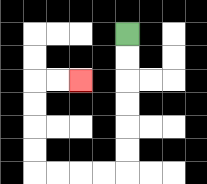{'start': '[5, 1]', 'end': '[3, 3]', 'path_directions': 'D,D,D,D,D,D,L,L,L,L,U,U,U,U,R,R', 'path_coordinates': '[[5, 1], [5, 2], [5, 3], [5, 4], [5, 5], [5, 6], [5, 7], [4, 7], [3, 7], [2, 7], [1, 7], [1, 6], [1, 5], [1, 4], [1, 3], [2, 3], [3, 3]]'}